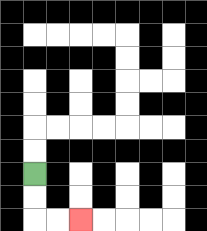{'start': '[1, 7]', 'end': '[3, 9]', 'path_directions': 'D,D,R,R', 'path_coordinates': '[[1, 7], [1, 8], [1, 9], [2, 9], [3, 9]]'}